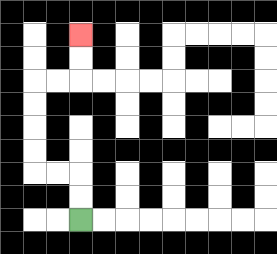{'start': '[3, 9]', 'end': '[3, 1]', 'path_directions': 'U,U,L,L,U,U,U,U,R,R,U,U', 'path_coordinates': '[[3, 9], [3, 8], [3, 7], [2, 7], [1, 7], [1, 6], [1, 5], [1, 4], [1, 3], [2, 3], [3, 3], [3, 2], [3, 1]]'}